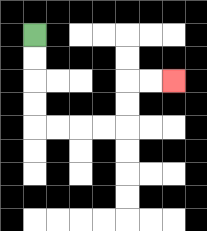{'start': '[1, 1]', 'end': '[7, 3]', 'path_directions': 'D,D,D,D,R,R,R,R,U,U,R,R', 'path_coordinates': '[[1, 1], [1, 2], [1, 3], [1, 4], [1, 5], [2, 5], [3, 5], [4, 5], [5, 5], [5, 4], [5, 3], [6, 3], [7, 3]]'}